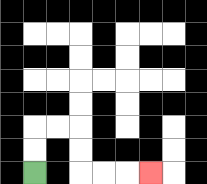{'start': '[1, 7]', 'end': '[6, 7]', 'path_directions': 'U,U,R,R,D,D,R,R,R', 'path_coordinates': '[[1, 7], [1, 6], [1, 5], [2, 5], [3, 5], [3, 6], [3, 7], [4, 7], [5, 7], [6, 7]]'}